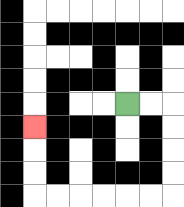{'start': '[5, 4]', 'end': '[1, 5]', 'path_directions': 'R,R,D,D,D,D,L,L,L,L,L,L,U,U,U', 'path_coordinates': '[[5, 4], [6, 4], [7, 4], [7, 5], [7, 6], [7, 7], [7, 8], [6, 8], [5, 8], [4, 8], [3, 8], [2, 8], [1, 8], [1, 7], [1, 6], [1, 5]]'}